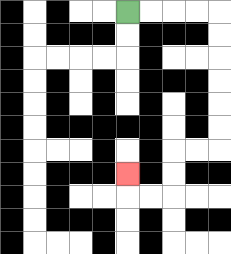{'start': '[5, 0]', 'end': '[5, 7]', 'path_directions': 'R,R,R,R,D,D,D,D,D,D,L,L,D,D,L,L,U', 'path_coordinates': '[[5, 0], [6, 0], [7, 0], [8, 0], [9, 0], [9, 1], [9, 2], [9, 3], [9, 4], [9, 5], [9, 6], [8, 6], [7, 6], [7, 7], [7, 8], [6, 8], [5, 8], [5, 7]]'}